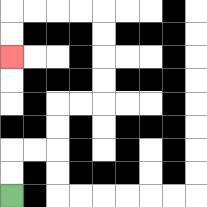{'start': '[0, 8]', 'end': '[0, 2]', 'path_directions': 'U,U,R,R,U,U,R,R,U,U,U,U,L,L,L,L,D,D', 'path_coordinates': '[[0, 8], [0, 7], [0, 6], [1, 6], [2, 6], [2, 5], [2, 4], [3, 4], [4, 4], [4, 3], [4, 2], [4, 1], [4, 0], [3, 0], [2, 0], [1, 0], [0, 0], [0, 1], [0, 2]]'}